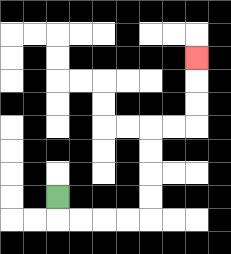{'start': '[2, 8]', 'end': '[8, 2]', 'path_directions': 'D,R,R,R,R,U,U,U,U,R,R,U,U,U', 'path_coordinates': '[[2, 8], [2, 9], [3, 9], [4, 9], [5, 9], [6, 9], [6, 8], [6, 7], [6, 6], [6, 5], [7, 5], [8, 5], [8, 4], [8, 3], [8, 2]]'}